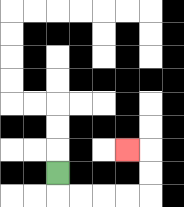{'start': '[2, 7]', 'end': '[5, 6]', 'path_directions': 'D,R,R,R,R,U,U,L', 'path_coordinates': '[[2, 7], [2, 8], [3, 8], [4, 8], [5, 8], [6, 8], [6, 7], [6, 6], [5, 6]]'}